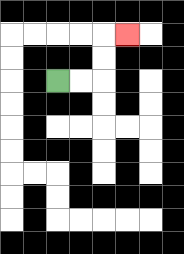{'start': '[2, 3]', 'end': '[5, 1]', 'path_directions': 'R,R,U,U,R', 'path_coordinates': '[[2, 3], [3, 3], [4, 3], [4, 2], [4, 1], [5, 1]]'}